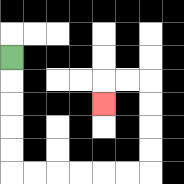{'start': '[0, 2]', 'end': '[4, 4]', 'path_directions': 'D,D,D,D,D,R,R,R,R,R,R,U,U,U,U,L,L,D', 'path_coordinates': '[[0, 2], [0, 3], [0, 4], [0, 5], [0, 6], [0, 7], [1, 7], [2, 7], [3, 7], [4, 7], [5, 7], [6, 7], [6, 6], [6, 5], [6, 4], [6, 3], [5, 3], [4, 3], [4, 4]]'}